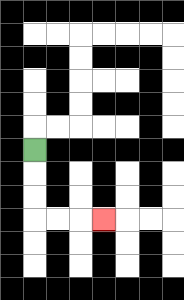{'start': '[1, 6]', 'end': '[4, 9]', 'path_directions': 'D,D,D,R,R,R', 'path_coordinates': '[[1, 6], [1, 7], [1, 8], [1, 9], [2, 9], [3, 9], [4, 9]]'}